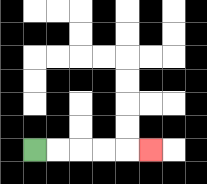{'start': '[1, 6]', 'end': '[6, 6]', 'path_directions': 'R,R,R,R,R', 'path_coordinates': '[[1, 6], [2, 6], [3, 6], [4, 6], [5, 6], [6, 6]]'}